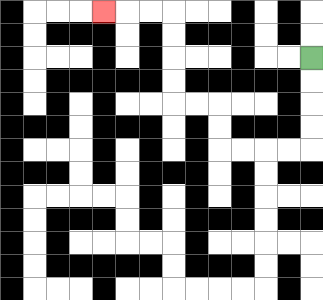{'start': '[13, 2]', 'end': '[4, 0]', 'path_directions': 'D,D,D,D,L,L,L,L,U,U,L,L,U,U,U,U,L,L,L', 'path_coordinates': '[[13, 2], [13, 3], [13, 4], [13, 5], [13, 6], [12, 6], [11, 6], [10, 6], [9, 6], [9, 5], [9, 4], [8, 4], [7, 4], [7, 3], [7, 2], [7, 1], [7, 0], [6, 0], [5, 0], [4, 0]]'}